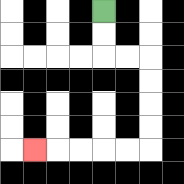{'start': '[4, 0]', 'end': '[1, 6]', 'path_directions': 'D,D,R,R,D,D,D,D,L,L,L,L,L', 'path_coordinates': '[[4, 0], [4, 1], [4, 2], [5, 2], [6, 2], [6, 3], [6, 4], [6, 5], [6, 6], [5, 6], [4, 6], [3, 6], [2, 6], [1, 6]]'}